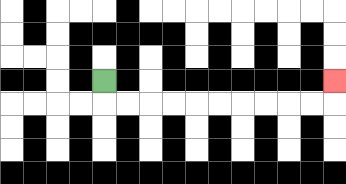{'start': '[4, 3]', 'end': '[14, 3]', 'path_directions': 'D,R,R,R,R,R,R,R,R,R,R,U', 'path_coordinates': '[[4, 3], [4, 4], [5, 4], [6, 4], [7, 4], [8, 4], [9, 4], [10, 4], [11, 4], [12, 4], [13, 4], [14, 4], [14, 3]]'}